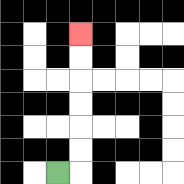{'start': '[2, 7]', 'end': '[3, 1]', 'path_directions': 'R,U,U,U,U,U,U', 'path_coordinates': '[[2, 7], [3, 7], [3, 6], [3, 5], [3, 4], [3, 3], [3, 2], [3, 1]]'}